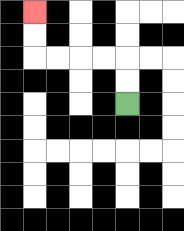{'start': '[5, 4]', 'end': '[1, 0]', 'path_directions': 'U,U,L,L,L,L,U,U', 'path_coordinates': '[[5, 4], [5, 3], [5, 2], [4, 2], [3, 2], [2, 2], [1, 2], [1, 1], [1, 0]]'}